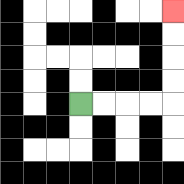{'start': '[3, 4]', 'end': '[7, 0]', 'path_directions': 'R,R,R,R,U,U,U,U', 'path_coordinates': '[[3, 4], [4, 4], [5, 4], [6, 4], [7, 4], [7, 3], [7, 2], [7, 1], [7, 0]]'}